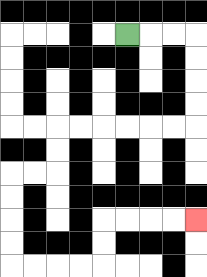{'start': '[5, 1]', 'end': '[8, 9]', 'path_directions': 'R,R,R,D,D,D,D,L,L,L,L,L,L,D,D,L,L,D,D,D,D,R,R,R,R,U,U,R,R,R,R', 'path_coordinates': '[[5, 1], [6, 1], [7, 1], [8, 1], [8, 2], [8, 3], [8, 4], [8, 5], [7, 5], [6, 5], [5, 5], [4, 5], [3, 5], [2, 5], [2, 6], [2, 7], [1, 7], [0, 7], [0, 8], [0, 9], [0, 10], [0, 11], [1, 11], [2, 11], [3, 11], [4, 11], [4, 10], [4, 9], [5, 9], [6, 9], [7, 9], [8, 9]]'}